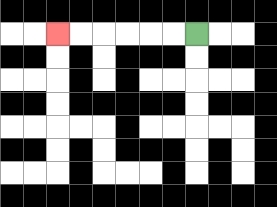{'start': '[8, 1]', 'end': '[2, 1]', 'path_directions': 'L,L,L,L,L,L', 'path_coordinates': '[[8, 1], [7, 1], [6, 1], [5, 1], [4, 1], [3, 1], [2, 1]]'}